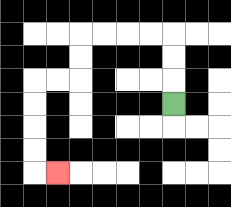{'start': '[7, 4]', 'end': '[2, 7]', 'path_directions': 'U,U,U,L,L,L,L,D,D,L,L,D,D,D,D,R', 'path_coordinates': '[[7, 4], [7, 3], [7, 2], [7, 1], [6, 1], [5, 1], [4, 1], [3, 1], [3, 2], [3, 3], [2, 3], [1, 3], [1, 4], [1, 5], [1, 6], [1, 7], [2, 7]]'}